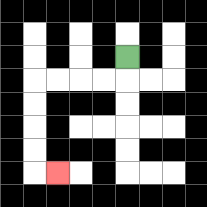{'start': '[5, 2]', 'end': '[2, 7]', 'path_directions': 'D,L,L,L,L,D,D,D,D,R', 'path_coordinates': '[[5, 2], [5, 3], [4, 3], [3, 3], [2, 3], [1, 3], [1, 4], [1, 5], [1, 6], [1, 7], [2, 7]]'}